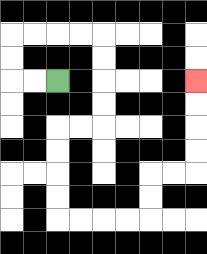{'start': '[2, 3]', 'end': '[8, 3]', 'path_directions': 'L,L,U,U,R,R,R,R,D,D,D,D,L,L,D,D,D,D,R,R,R,R,U,U,R,R,U,U,U,U', 'path_coordinates': '[[2, 3], [1, 3], [0, 3], [0, 2], [0, 1], [1, 1], [2, 1], [3, 1], [4, 1], [4, 2], [4, 3], [4, 4], [4, 5], [3, 5], [2, 5], [2, 6], [2, 7], [2, 8], [2, 9], [3, 9], [4, 9], [5, 9], [6, 9], [6, 8], [6, 7], [7, 7], [8, 7], [8, 6], [8, 5], [8, 4], [8, 3]]'}